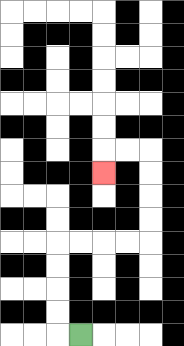{'start': '[3, 14]', 'end': '[4, 7]', 'path_directions': 'L,U,U,U,U,R,R,R,R,U,U,U,U,L,L,D', 'path_coordinates': '[[3, 14], [2, 14], [2, 13], [2, 12], [2, 11], [2, 10], [3, 10], [4, 10], [5, 10], [6, 10], [6, 9], [6, 8], [6, 7], [6, 6], [5, 6], [4, 6], [4, 7]]'}